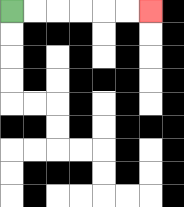{'start': '[0, 0]', 'end': '[6, 0]', 'path_directions': 'R,R,R,R,R,R', 'path_coordinates': '[[0, 0], [1, 0], [2, 0], [3, 0], [4, 0], [5, 0], [6, 0]]'}